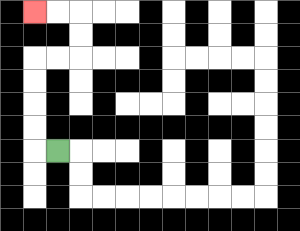{'start': '[2, 6]', 'end': '[1, 0]', 'path_directions': 'L,U,U,U,U,R,R,U,U,L,L', 'path_coordinates': '[[2, 6], [1, 6], [1, 5], [1, 4], [1, 3], [1, 2], [2, 2], [3, 2], [3, 1], [3, 0], [2, 0], [1, 0]]'}